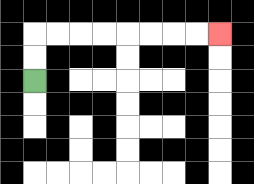{'start': '[1, 3]', 'end': '[9, 1]', 'path_directions': 'U,U,R,R,R,R,R,R,R,R', 'path_coordinates': '[[1, 3], [1, 2], [1, 1], [2, 1], [3, 1], [4, 1], [5, 1], [6, 1], [7, 1], [8, 1], [9, 1]]'}